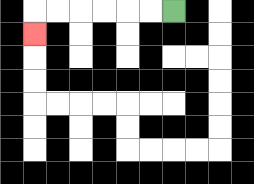{'start': '[7, 0]', 'end': '[1, 1]', 'path_directions': 'L,L,L,L,L,L,D', 'path_coordinates': '[[7, 0], [6, 0], [5, 0], [4, 0], [3, 0], [2, 0], [1, 0], [1, 1]]'}